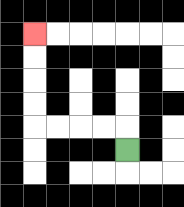{'start': '[5, 6]', 'end': '[1, 1]', 'path_directions': 'U,L,L,L,L,U,U,U,U', 'path_coordinates': '[[5, 6], [5, 5], [4, 5], [3, 5], [2, 5], [1, 5], [1, 4], [1, 3], [1, 2], [1, 1]]'}